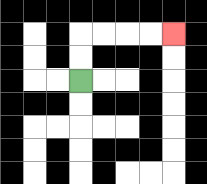{'start': '[3, 3]', 'end': '[7, 1]', 'path_directions': 'U,U,R,R,R,R', 'path_coordinates': '[[3, 3], [3, 2], [3, 1], [4, 1], [5, 1], [6, 1], [7, 1]]'}